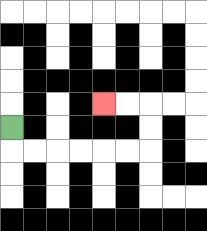{'start': '[0, 5]', 'end': '[4, 4]', 'path_directions': 'D,R,R,R,R,R,R,U,U,L,L', 'path_coordinates': '[[0, 5], [0, 6], [1, 6], [2, 6], [3, 6], [4, 6], [5, 6], [6, 6], [6, 5], [6, 4], [5, 4], [4, 4]]'}